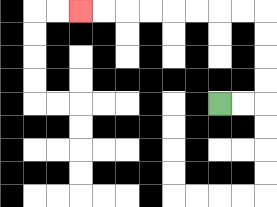{'start': '[9, 4]', 'end': '[3, 0]', 'path_directions': 'R,R,U,U,U,U,L,L,L,L,L,L,L,L', 'path_coordinates': '[[9, 4], [10, 4], [11, 4], [11, 3], [11, 2], [11, 1], [11, 0], [10, 0], [9, 0], [8, 0], [7, 0], [6, 0], [5, 0], [4, 0], [3, 0]]'}